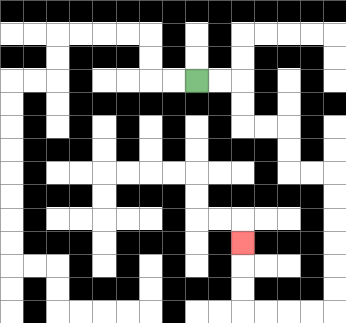{'start': '[8, 3]', 'end': '[10, 10]', 'path_directions': 'R,R,D,D,R,R,D,D,R,R,D,D,D,D,D,D,L,L,L,L,U,U,U', 'path_coordinates': '[[8, 3], [9, 3], [10, 3], [10, 4], [10, 5], [11, 5], [12, 5], [12, 6], [12, 7], [13, 7], [14, 7], [14, 8], [14, 9], [14, 10], [14, 11], [14, 12], [14, 13], [13, 13], [12, 13], [11, 13], [10, 13], [10, 12], [10, 11], [10, 10]]'}